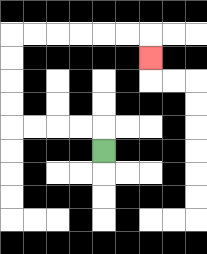{'start': '[4, 6]', 'end': '[6, 2]', 'path_directions': 'U,L,L,L,L,U,U,U,U,R,R,R,R,R,R,D', 'path_coordinates': '[[4, 6], [4, 5], [3, 5], [2, 5], [1, 5], [0, 5], [0, 4], [0, 3], [0, 2], [0, 1], [1, 1], [2, 1], [3, 1], [4, 1], [5, 1], [6, 1], [6, 2]]'}